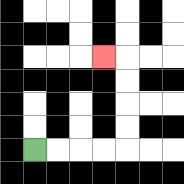{'start': '[1, 6]', 'end': '[4, 2]', 'path_directions': 'R,R,R,R,U,U,U,U,L', 'path_coordinates': '[[1, 6], [2, 6], [3, 6], [4, 6], [5, 6], [5, 5], [5, 4], [5, 3], [5, 2], [4, 2]]'}